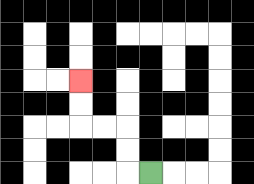{'start': '[6, 7]', 'end': '[3, 3]', 'path_directions': 'L,U,U,L,L,U,U', 'path_coordinates': '[[6, 7], [5, 7], [5, 6], [5, 5], [4, 5], [3, 5], [3, 4], [3, 3]]'}